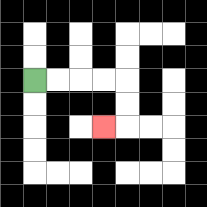{'start': '[1, 3]', 'end': '[4, 5]', 'path_directions': 'R,R,R,R,D,D,L', 'path_coordinates': '[[1, 3], [2, 3], [3, 3], [4, 3], [5, 3], [5, 4], [5, 5], [4, 5]]'}